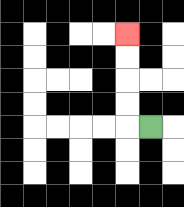{'start': '[6, 5]', 'end': '[5, 1]', 'path_directions': 'L,U,U,U,U', 'path_coordinates': '[[6, 5], [5, 5], [5, 4], [5, 3], [5, 2], [5, 1]]'}